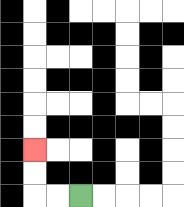{'start': '[3, 8]', 'end': '[1, 6]', 'path_directions': 'L,L,U,U', 'path_coordinates': '[[3, 8], [2, 8], [1, 8], [1, 7], [1, 6]]'}